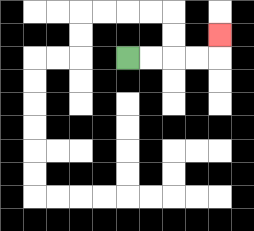{'start': '[5, 2]', 'end': '[9, 1]', 'path_directions': 'R,R,R,R,U', 'path_coordinates': '[[5, 2], [6, 2], [7, 2], [8, 2], [9, 2], [9, 1]]'}